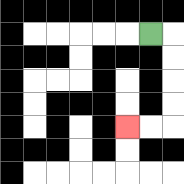{'start': '[6, 1]', 'end': '[5, 5]', 'path_directions': 'R,D,D,D,D,L,L', 'path_coordinates': '[[6, 1], [7, 1], [7, 2], [7, 3], [7, 4], [7, 5], [6, 5], [5, 5]]'}